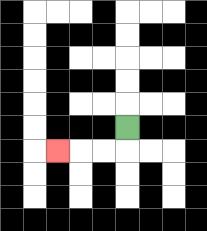{'start': '[5, 5]', 'end': '[2, 6]', 'path_directions': 'D,L,L,L', 'path_coordinates': '[[5, 5], [5, 6], [4, 6], [3, 6], [2, 6]]'}